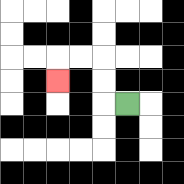{'start': '[5, 4]', 'end': '[2, 3]', 'path_directions': 'L,U,U,L,L,D', 'path_coordinates': '[[5, 4], [4, 4], [4, 3], [4, 2], [3, 2], [2, 2], [2, 3]]'}